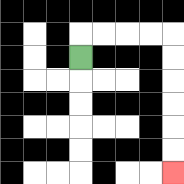{'start': '[3, 2]', 'end': '[7, 7]', 'path_directions': 'U,R,R,R,R,D,D,D,D,D,D', 'path_coordinates': '[[3, 2], [3, 1], [4, 1], [5, 1], [6, 1], [7, 1], [7, 2], [7, 3], [7, 4], [7, 5], [7, 6], [7, 7]]'}